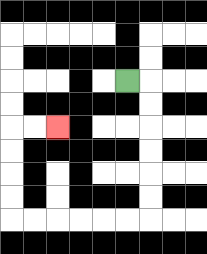{'start': '[5, 3]', 'end': '[2, 5]', 'path_directions': 'R,D,D,D,D,D,D,L,L,L,L,L,L,U,U,U,U,R,R', 'path_coordinates': '[[5, 3], [6, 3], [6, 4], [6, 5], [6, 6], [6, 7], [6, 8], [6, 9], [5, 9], [4, 9], [3, 9], [2, 9], [1, 9], [0, 9], [0, 8], [0, 7], [0, 6], [0, 5], [1, 5], [2, 5]]'}